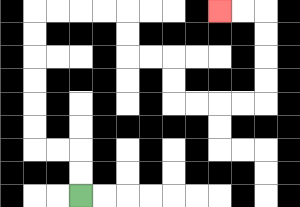{'start': '[3, 8]', 'end': '[9, 0]', 'path_directions': 'U,U,L,L,U,U,U,U,U,U,R,R,R,R,D,D,R,R,D,D,R,R,R,R,U,U,U,U,L,L', 'path_coordinates': '[[3, 8], [3, 7], [3, 6], [2, 6], [1, 6], [1, 5], [1, 4], [1, 3], [1, 2], [1, 1], [1, 0], [2, 0], [3, 0], [4, 0], [5, 0], [5, 1], [5, 2], [6, 2], [7, 2], [7, 3], [7, 4], [8, 4], [9, 4], [10, 4], [11, 4], [11, 3], [11, 2], [11, 1], [11, 0], [10, 0], [9, 0]]'}